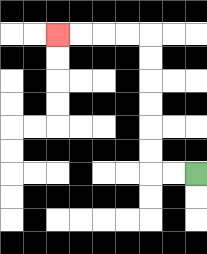{'start': '[8, 7]', 'end': '[2, 1]', 'path_directions': 'L,L,U,U,U,U,U,U,L,L,L,L', 'path_coordinates': '[[8, 7], [7, 7], [6, 7], [6, 6], [6, 5], [6, 4], [6, 3], [6, 2], [6, 1], [5, 1], [4, 1], [3, 1], [2, 1]]'}